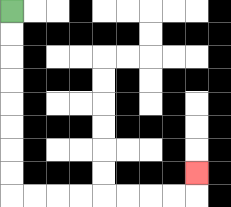{'start': '[0, 0]', 'end': '[8, 7]', 'path_directions': 'D,D,D,D,D,D,D,D,R,R,R,R,R,R,R,R,U', 'path_coordinates': '[[0, 0], [0, 1], [0, 2], [0, 3], [0, 4], [0, 5], [0, 6], [0, 7], [0, 8], [1, 8], [2, 8], [3, 8], [4, 8], [5, 8], [6, 8], [7, 8], [8, 8], [8, 7]]'}